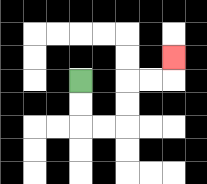{'start': '[3, 3]', 'end': '[7, 2]', 'path_directions': 'D,D,R,R,U,U,R,R,U', 'path_coordinates': '[[3, 3], [3, 4], [3, 5], [4, 5], [5, 5], [5, 4], [5, 3], [6, 3], [7, 3], [7, 2]]'}